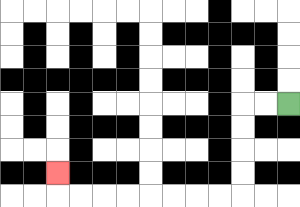{'start': '[12, 4]', 'end': '[2, 7]', 'path_directions': 'L,L,D,D,D,D,L,L,L,L,L,L,L,L,U', 'path_coordinates': '[[12, 4], [11, 4], [10, 4], [10, 5], [10, 6], [10, 7], [10, 8], [9, 8], [8, 8], [7, 8], [6, 8], [5, 8], [4, 8], [3, 8], [2, 8], [2, 7]]'}